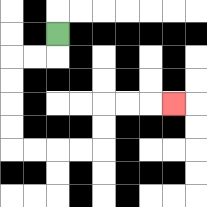{'start': '[2, 1]', 'end': '[7, 4]', 'path_directions': 'D,L,L,D,D,D,D,R,R,R,R,U,U,R,R,R', 'path_coordinates': '[[2, 1], [2, 2], [1, 2], [0, 2], [0, 3], [0, 4], [0, 5], [0, 6], [1, 6], [2, 6], [3, 6], [4, 6], [4, 5], [4, 4], [5, 4], [6, 4], [7, 4]]'}